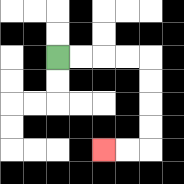{'start': '[2, 2]', 'end': '[4, 6]', 'path_directions': 'R,R,R,R,D,D,D,D,L,L', 'path_coordinates': '[[2, 2], [3, 2], [4, 2], [5, 2], [6, 2], [6, 3], [6, 4], [6, 5], [6, 6], [5, 6], [4, 6]]'}